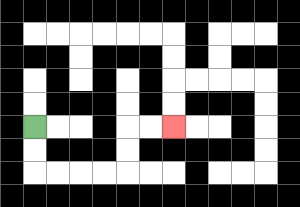{'start': '[1, 5]', 'end': '[7, 5]', 'path_directions': 'D,D,R,R,R,R,U,U,R,R', 'path_coordinates': '[[1, 5], [1, 6], [1, 7], [2, 7], [3, 7], [4, 7], [5, 7], [5, 6], [5, 5], [6, 5], [7, 5]]'}